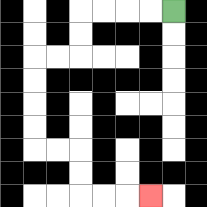{'start': '[7, 0]', 'end': '[6, 8]', 'path_directions': 'L,L,L,L,D,D,L,L,D,D,D,D,R,R,D,D,R,R,R', 'path_coordinates': '[[7, 0], [6, 0], [5, 0], [4, 0], [3, 0], [3, 1], [3, 2], [2, 2], [1, 2], [1, 3], [1, 4], [1, 5], [1, 6], [2, 6], [3, 6], [3, 7], [3, 8], [4, 8], [5, 8], [6, 8]]'}